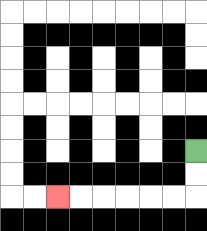{'start': '[8, 6]', 'end': '[2, 8]', 'path_directions': 'D,D,L,L,L,L,L,L', 'path_coordinates': '[[8, 6], [8, 7], [8, 8], [7, 8], [6, 8], [5, 8], [4, 8], [3, 8], [2, 8]]'}